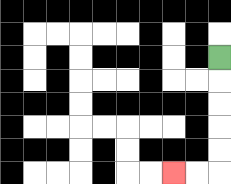{'start': '[9, 2]', 'end': '[7, 7]', 'path_directions': 'D,D,D,D,D,L,L', 'path_coordinates': '[[9, 2], [9, 3], [9, 4], [9, 5], [9, 6], [9, 7], [8, 7], [7, 7]]'}